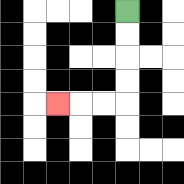{'start': '[5, 0]', 'end': '[2, 4]', 'path_directions': 'D,D,D,D,L,L,L', 'path_coordinates': '[[5, 0], [5, 1], [5, 2], [5, 3], [5, 4], [4, 4], [3, 4], [2, 4]]'}